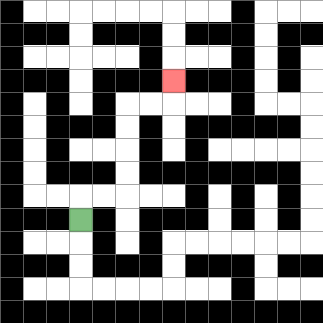{'start': '[3, 9]', 'end': '[7, 3]', 'path_directions': 'U,R,R,U,U,U,U,R,R,U', 'path_coordinates': '[[3, 9], [3, 8], [4, 8], [5, 8], [5, 7], [5, 6], [5, 5], [5, 4], [6, 4], [7, 4], [7, 3]]'}